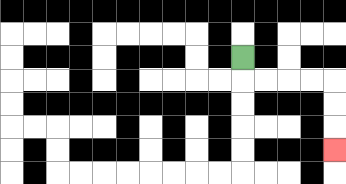{'start': '[10, 2]', 'end': '[14, 6]', 'path_directions': 'D,R,R,R,R,D,D,D', 'path_coordinates': '[[10, 2], [10, 3], [11, 3], [12, 3], [13, 3], [14, 3], [14, 4], [14, 5], [14, 6]]'}